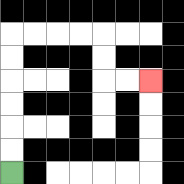{'start': '[0, 7]', 'end': '[6, 3]', 'path_directions': 'U,U,U,U,U,U,R,R,R,R,D,D,R,R', 'path_coordinates': '[[0, 7], [0, 6], [0, 5], [0, 4], [0, 3], [0, 2], [0, 1], [1, 1], [2, 1], [3, 1], [4, 1], [4, 2], [4, 3], [5, 3], [6, 3]]'}